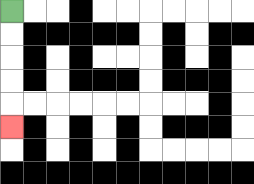{'start': '[0, 0]', 'end': '[0, 5]', 'path_directions': 'D,D,D,D,D', 'path_coordinates': '[[0, 0], [0, 1], [0, 2], [0, 3], [0, 4], [0, 5]]'}